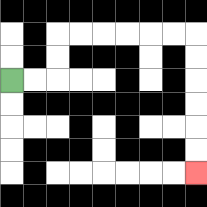{'start': '[0, 3]', 'end': '[8, 7]', 'path_directions': 'R,R,U,U,R,R,R,R,R,R,D,D,D,D,D,D', 'path_coordinates': '[[0, 3], [1, 3], [2, 3], [2, 2], [2, 1], [3, 1], [4, 1], [5, 1], [6, 1], [7, 1], [8, 1], [8, 2], [8, 3], [8, 4], [8, 5], [8, 6], [8, 7]]'}